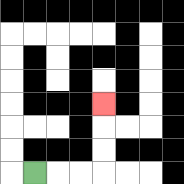{'start': '[1, 7]', 'end': '[4, 4]', 'path_directions': 'R,R,R,U,U,U', 'path_coordinates': '[[1, 7], [2, 7], [3, 7], [4, 7], [4, 6], [4, 5], [4, 4]]'}